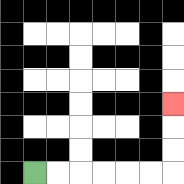{'start': '[1, 7]', 'end': '[7, 4]', 'path_directions': 'R,R,R,R,R,R,U,U,U', 'path_coordinates': '[[1, 7], [2, 7], [3, 7], [4, 7], [5, 7], [6, 7], [7, 7], [7, 6], [7, 5], [7, 4]]'}